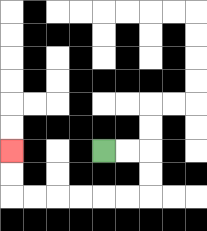{'start': '[4, 6]', 'end': '[0, 6]', 'path_directions': 'R,R,D,D,L,L,L,L,L,L,U,U', 'path_coordinates': '[[4, 6], [5, 6], [6, 6], [6, 7], [6, 8], [5, 8], [4, 8], [3, 8], [2, 8], [1, 8], [0, 8], [0, 7], [0, 6]]'}